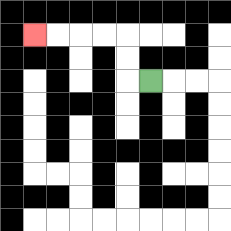{'start': '[6, 3]', 'end': '[1, 1]', 'path_directions': 'L,U,U,L,L,L,L', 'path_coordinates': '[[6, 3], [5, 3], [5, 2], [5, 1], [4, 1], [3, 1], [2, 1], [1, 1]]'}